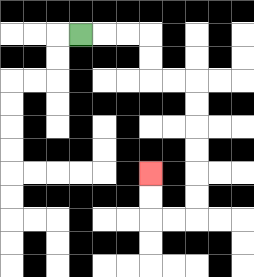{'start': '[3, 1]', 'end': '[6, 7]', 'path_directions': 'R,R,R,D,D,R,R,D,D,D,D,D,D,L,L,U,U', 'path_coordinates': '[[3, 1], [4, 1], [5, 1], [6, 1], [6, 2], [6, 3], [7, 3], [8, 3], [8, 4], [8, 5], [8, 6], [8, 7], [8, 8], [8, 9], [7, 9], [6, 9], [6, 8], [6, 7]]'}